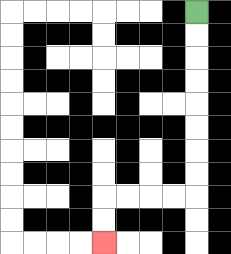{'start': '[8, 0]', 'end': '[4, 10]', 'path_directions': 'D,D,D,D,D,D,D,D,L,L,L,L,D,D', 'path_coordinates': '[[8, 0], [8, 1], [8, 2], [8, 3], [8, 4], [8, 5], [8, 6], [8, 7], [8, 8], [7, 8], [6, 8], [5, 8], [4, 8], [4, 9], [4, 10]]'}